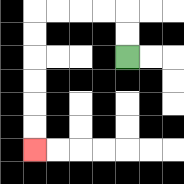{'start': '[5, 2]', 'end': '[1, 6]', 'path_directions': 'U,U,L,L,L,L,D,D,D,D,D,D', 'path_coordinates': '[[5, 2], [5, 1], [5, 0], [4, 0], [3, 0], [2, 0], [1, 0], [1, 1], [1, 2], [1, 3], [1, 4], [1, 5], [1, 6]]'}